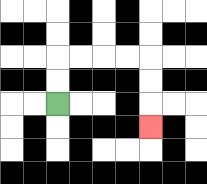{'start': '[2, 4]', 'end': '[6, 5]', 'path_directions': 'U,U,R,R,R,R,D,D,D', 'path_coordinates': '[[2, 4], [2, 3], [2, 2], [3, 2], [4, 2], [5, 2], [6, 2], [6, 3], [6, 4], [6, 5]]'}